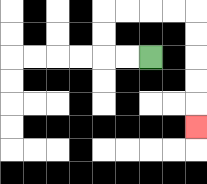{'start': '[6, 2]', 'end': '[8, 5]', 'path_directions': 'L,L,U,U,R,R,R,R,D,D,D,D,D', 'path_coordinates': '[[6, 2], [5, 2], [4, 2], [4, 1], [4, 0], [5, 0], [6, 0], [7, 0], [8, 0], [8, 1], [8, 2], [8, 3], [8, 4], [8, 5]]'}